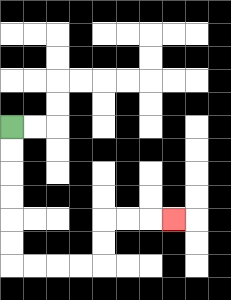{'start': '[0, 5]', 'end': '[7, 9]', 'path_directions': 'D,D,D,D,D,D,R,R,R,R,U,U,R,R,R', 'path_coordinates': '[[0, 5], [0, 6], [0, 7], [0, 8], [0, 9], [0, 10], [0, 11], [1, 11], [2, 11], [3, 11], [4, 11], [4, 10], [4, 9], [5, 9], [6, 9], [7, 9]]'}